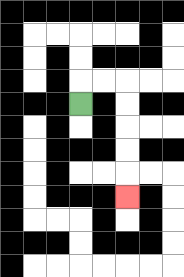{'start': '[3, 4]', 'end': '[5, 8]', 'path_directions': 'U,R,R,D,D,D,D,D', 'path_coordinates': '[[3, 4], [3, 3], [4, 3], [5, 3], [5, 4], [5, 5], [5, 6], [5, 7], [5, 8]]'}